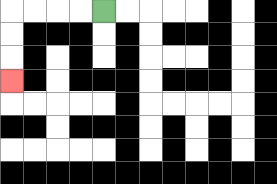{'start': '[4, 0]', 'end': '[0, 3]', 'path_directions': 'L,L,L,L,D,D,D', 'path_coordinates': '[[4, 0], [3, 0], [2, 0], [1, 0], [0, 0], [0, 1], [0, 2], [0, 3]]'}